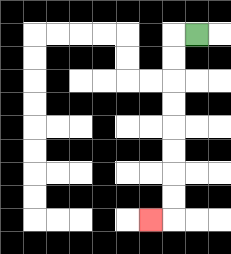{'start': '[8, 1]', 'end': '[6, 9]', 'path_directions': 'L,D,D,D,D,D,D,D,D,L', 'path_coordinates': '[[8, 1], [7, 1], [7, 2], [7, 3], [7, 4], [7, 5], [7, 6], [7, 7], [7, 8], [7, 9], [6, 9]]'}